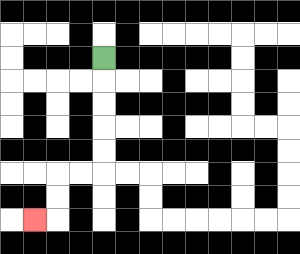{'start': '[4, 2]', 'end': '[1, 9]', 'path_directions': 'D,D,D,D,D,L,L,D,D,L', 'path_coordinates': '[[4, 2], [4, 3], [4, 4], [4, 5], [4, 6], [4, 7], [3, 7], [2, 7], [2, 8], [2, 9], [1, 9]]'}